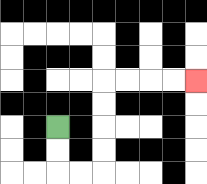{'start': '[2, 5]', 'end': '[8, 3]', 'path_directions': 'D,D,R,R,U,U,U,U,R,R,R,R', 'path_coordinates': '[[2, 5], [2, 6], [2, 7], [3, 7], [4, 7], [4, 6], [4, 5], [4, 4], [4, 3], [5, 3], [6, 3], [7, 3], [8, 3]]'}